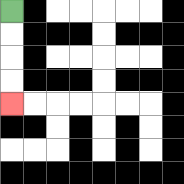{'start': '[0, 0]', 'end': '[0, 4]', 'path_directions': 'D,D,D,D', 'path_coordinates': '[[0, 0], [0, 1], [0, 2], [0, 3], [0, 4]]'}